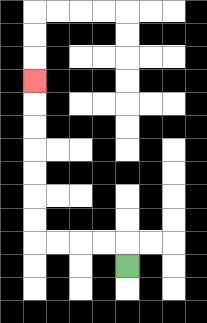{'start': '[5, 11]', 'end': '[1, 3]', 'path_directions': 'U,L,L,L,L,U,U,U,U,U,U,U', 'path_coordinates': '[[5, 11], [5, 10], [4, 10], [3, 10], [2, 10], [1, 10], [1, 9], [1, 8], [1, 7], [1, 6], [1, 5], [1, 4], [1, 3]]'}